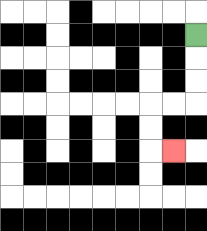{'start': '[8, 1]', 'end': '[7, 6]', 'path_directions': 'D,D,D,L,L,D,D,R', 'path_coordinates': '[[8, 1], [8, 2], [8, 3], [8, 4], [7, 4], [6, 4], [6, 5], [6, 6], [7, 6]]'}